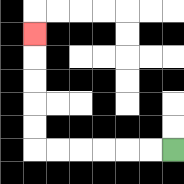{'start': '[7, 6]', 'end': '[1, 1]', 'path_directions': 'L,L,L,L,L,L,U,U,U,U,U', 'path_coordinates': '[[7, 6], [6, 6], [5, 6], [4, 6], [3, 6], [2, 6], [1, 6], [1, 5], [1, 4], [1, 3], [1, 2], [1, 1]]'}